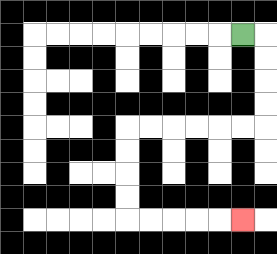{'start': '[10, 1]', 'end': '[10, 9]', 'path_directions': 'R,D,D,D,D,L,L,L,L,L,L,D,D,D,D,R,R,R,R,R', 'path_coordinates': '[[10, 1], [11, 1], [11, 2], [11, 3], [11, 4], [11, 5], [10, 5], [9, 5], [8, 5], [7, 5], [6, 5], [5, 5], [5, 6], [5, 7], [5, 8], [5, 9], [6, 9], [7, 9], [8, 9], [9, 9], [10, 9]]'}